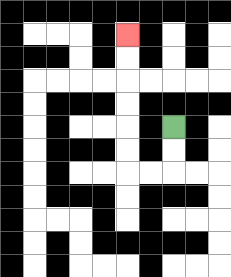{'start': '[7, 5]', 'end': '[5, 1]', 'path_directions': 'D,D,L,L,U,U,U,U,U,U', 'path_coordinates': '[[7, 5], [7, 6], [7, 7], [6, 7], [5, 7], [5, 6], [5, 5], [5, 4], [5, 3], [5, 2], [5, 1]]'}